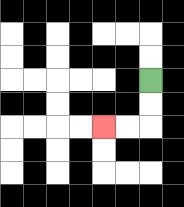{'start': '[6, 3]', 'end': '[4, 5]', 'path_directions': 'D,D,L,L', 'path_coordinates': '[[6, 3], [6, 4], [6, 5], [5, 5], [4, 5]]'}